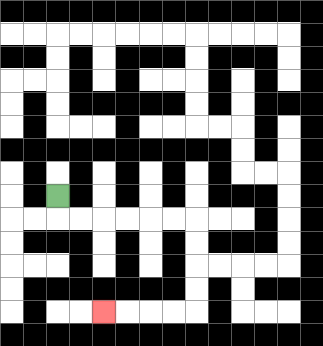{'start': '[2, 8]', 'end': '[4, 13]', 'path_directions': 'D,R,R,R,R,R,R,D,D,D,D,L,L,L,L', 'path_coordinates': '[[2, 8], [2, 9], [3, 9], [4, 9], [5, 9], [6, 9], [7, 9], [8, 9], [8, 10], [8, 11], [8, 12], [8, 13], [7, 13], [6, 13], [5, 13], [4, 13]]'}